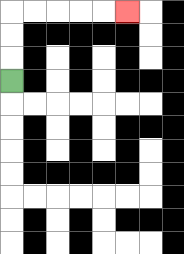{'start': '[0, 3]', 'end': '[5, 0]', 'path_directions': 'U,U,U,R,R,R,R,R', 'path_coordinates': '[[0, 3], [0, 2], [0, 1], [0, 0], [1, 0], [2, 0], [3, 0], [4, 0], [5, 0]]'}